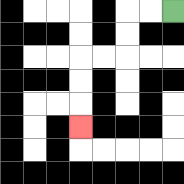{'start': '[7, 0]', 'end': '[3, 5]', 'path_directions': 'L,L,D,D,L,L,D,D,D', 'path_coordinates': '[[7, 0], [6, 0], [5, 0], [5, 1], [5, 2], [4, 2], [3, 2], [3, 3], [3, 4], [3, 5]]'}